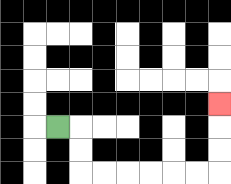{'start': '[2, 5]', 'end': '[9, 4]', 'path_directions': 'R,D,D,R,R,R,R,R,R,U,U,U', 'path_coordinates': '[[2, 5], [3, 5], [3, 6], [3, 7], [4, 7], [5, 7], [6, 7], [7, 7], [8, 7], [9, 7], [9, 6], [9, 5], [9, 4]]'}